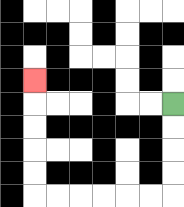{'start': '[7, 4]', 'end': '[1, 3]', 'path_directions': 'D,D,D,D,L,L,L,L,L,L,U,U,U,U,U', 'path_coordinates': '[[7, 4], [7, 5], [7, 6], [7, 7], [7, 8], [6, 8], [5, 8], [4, 8], [3, 8], [2, 8], [1, 8], [1, 7], [1, 6], [1, 5], [1, 4], [1, 3]]'}